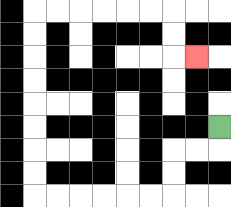{'start': '[9, 5]', 'end': '[8, 2]', 'path_directions': 'D,L,L,D,D,L,L,L,L,L,L,U,U,U,U,U,U,U,U,R,R,R,R,R,R,D,D,R', 'path_coordinates': '[[9, 5], [9, 6], [8, 6], [7, 6], [7, 7], [7, 8], [6, 8], [5, 8], [4, 8], [3, 8], [2, 8], [1, 8], [1, 7], [1, 6], [1, 5], [1, 4], [1, 3], [1, 2], [1, 1], [1, 0], [2, 0], [3, 0], [4, 0], [5, 0], [6, 0], [7, 0], [7, 1], [7, 2], [8, 2]]'}